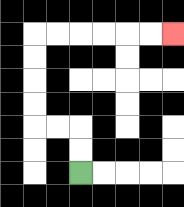{'start': '[3, 7]', 'end': '[7, 1]', 'path_directions': 'U,U,L,L,U,U,U,U,R,R,R,R,R,R', 'path_coordinates': '[[3, 7], [3, 6], [3, 5], [2, 5], [1, 5], [1, 4], [1, 3], [1, 2], [1, 1], [2, 1], [3, 1], [4, 1], [5, 1], [6, 1], [7, 1]]'}